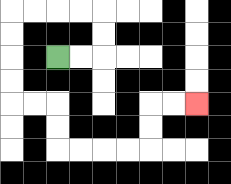{'start': '[2, 2]', 'end': '[8, 4]', 'path_directions': 'R,R,U,U,L,L,L,L,D,D,D,D,R,R,D,D,R,R,R,R,U,U,R,R', 'path_coordinates': '[[2, 2], [3, 2], [4, 2], [4, 1], [4, 0], [3, 0], [2, 0], [1, 0], [0, 0], [0, 1], [0, 2], [0, 3], [0, 4], [1, 4], [2, 4], [2, 5], [2, 6], [3, 6], [4, 6], [5, 6], [6, 6], [6, 5], [6, 4], [7, 4], [8, 4]]'}